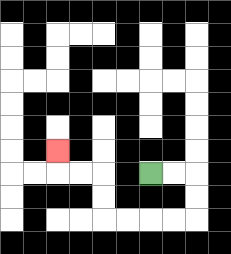{'start': '[6, 7]', 'end': '[2, 6]', 'path_directions': 'R,R,D,D,L,L,L,L,U,U,L,L,U', 'path_coordinates': '[[6, 7], [7, 7], [8, 7], [8, 8], [8, 9], [7, 9], [6, 9], [5, 9], [4, 9], [4, 8], [4, 7], [3, 7], [2, 7], [2, 6]]'}